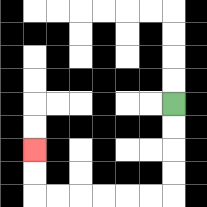{'start': '[7, 4]', 'end': '[1, 6]', 'path_directions': 'D,D,D,D,L,L,L,L,L,L,U,U', 'path_coordinates': '[[7, 4], [7, 5], [7, 6], [7, 7], [7, 8], [6, 8], [5, 8], [4, 8], [3, 8], [2, 8], [1, 8], [1, 7], [1, 6]]'}